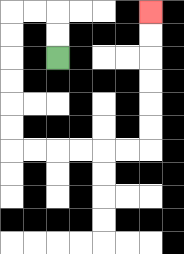{'start': '[2, 2]', 'end': '[6, 0]', 'path_directions': 'U,U,L,L,D,D,D,D,D,D,R,R,R,R,R,R,U,U,U,U,U,U', 'path_coordinates': '[[2, 2], [2, 1], [2, 0], [1, 0], [0, 0], [0, 1], [0, 2], [0, 3], [0, 4], [0, 5], [0, 6], [1, 6], [2, 6], [3, 6], [4, 6], [5, 6], [6, 6], [6, 5], [6, 4], [6, 3], [6, 2], [6, 1], [6, 0]]'}